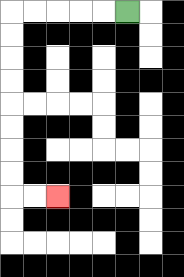{'start': '[5, 0]', 'end': '[2, 8]', 'path_directions': 'L,L,L,L,L,D,D,D,D,D,D,D,D,R,R', 'path_coordinates': '[[5, 0], [4, 0], [3, 0], [2, 0], [1, 0], [0, 0], [0, 1], [0, 2], [0, 3], [0, 4], [0, 5], [0, 6], [0, 7], [0, 8], [1, 8], [2, 8]]'}